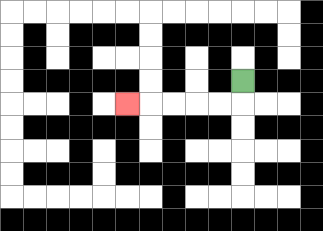{'start': '[10, 3]', 'end': '[5, 4]', 'path_directions': 'D,L,L,L,L,L', 'path_coordinates': '[[10, 3], [10, 4], [9, 4], [8, 4], [7, 4], [6, 4], [5, 4]]'}